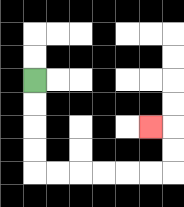{'start': '[1, 3]', 'end': '[6, 5]', 'path_directions': 'D,D,D,D,R,R,R,R,R,R,U,U,L', 'path_coordinates': '[[1, 3], [1, 4], [1, 5], [1, 6], [1, 7], [2, 7], [3, 7], [4, 7], [5, 7], [6, 7], [7, 7], [7, 6], [7, 5], [6, 5]]'}